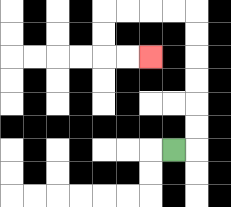{'start': '[7, 6]', 'end': '[6, 2]', 'path_directions': 'R,U,U,U,U,U,U,L,L,L,L,D,D,R,R', 'path_coordinates': '[[7, 6], [8, 6], [8, 5], [8, 4], [8, 3], [8, 2], [8, 1], [8, 0], [7, 0], [6, 0], [5, 0], [4, 0], [4, 1], [4, 2], [5, 2], [6, 2]]'}